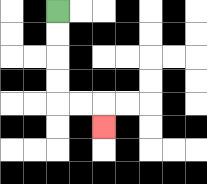{'start': '[2, 0]', 'end': '[4, 5]', 'path_directions': 'D,D,D,D,R,R,D', 'path_coordinates': '[[2, 0], [2, 1], [2, 2], [2, 3], [2, 4], [3, 4], [4, 4], [4, 5]]'}